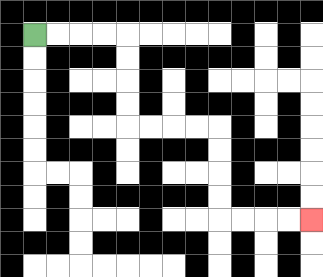{'start': '[1, 1]', 'end': '[13, 9]', 'path_directions': 'R,R,R,R,D,D,D,D,R,R,R,R,D,D,D,D,R,R,R,R', 'path_coordinates': '[[1, 1], [2, 1], [3, 1], [4, 1], [5, 1], [5, 2], [5, 3], [5, 4], [5, 5], [6, 5], [7, 5], [8, 5], [9, 5], [9, 6], [9, 7], [9, 8], [9, 9], [10, 9], [11, 9], [12, 9], [13, 9]]'}